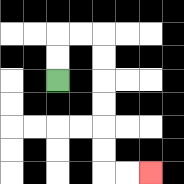{'start': '[2, 3]', 'end': '[6, 7]', 'path_directions': 'U,U,R,R,D,D,D,D,D,D,R,R', 'path_coordinates': '[[2, 3], [2, 2], [2, 1], [3, 1], [4, 1], [4, 2], [4, 3], [4, 4], [4, 5], [4, 6], [4, 7], [5, 7], [6, 7]]'}